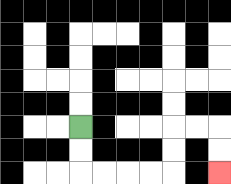{'start': '[3, 5]', 'end': '[9, 7]', 'path_directions': 'D,D,R,R,R,R,U,U,R,R,D,D', 'path_coordinates': '[[3, 5], [3, 6], [3, 7], [4, 7], [5, 7], [6, 7], [7, 7], [7, 6], [7, 5], [8, 5], [9, 5], [9, 6], [9, 7]]'}